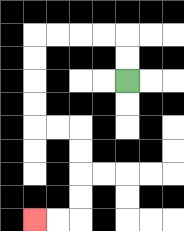{'start': '[5, 3]', 'end': '[1, 9]', 'path_directions': 'U,U,L,L,L,L,D,D,D,D,R,R,D,D,D,D,L,L', 'path_coordinates': '[[5, 3], [5, 2], [5, 1], [4, 1], [3, 1], [2, 1], [1, 1], [1, 2], [1, 3], [1, 4], [1, 5], [2, 5], [3, 5], [3, 6], [3, 7], [3, 8], [3, 9], [2, 9], [1, 9]]'}